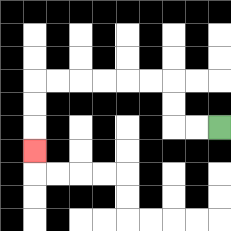{'start': '[9, 5]', 'end': '[1, 6]', 'path_directions': 'L,L,U,U,L,L,L,L,L,L,D,D,D', 'path_coordinates': '[[9, 5], [8, 5], [7, 5], [7, 4], [7, 3], [6, 3], [5, 3], [4, 3], [3, 3], [2, 3], [1, 3], [1, 4], [1, 5], [1, 6]]'}